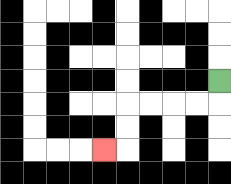{'start': '[9, 3]', 'end': '[4, 6]', 'path_directions': 'D,L,L,L,L,D,D,L', 'path_coordinates': '[[9, 3], [9, 4], [8, 4], [7, 4], [6, 4], [5, 4], [5, 5], [5, 6], [4, 6]]'}